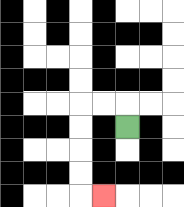{'start': '[5, 5]', 'end': '[4, 8]', 'path_directions': 'U,L,L,D,D,D,D,R', 'path_coordinates': '[[5, 5], [5, 4], [4, 4], [3, 4], [3, 5], [3, 6], [3, 7], [3, 8], [4, 8]]'}